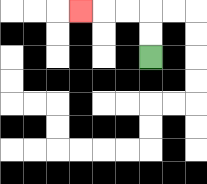{'start': '[6, 2]', 'end': '[3, 0]', 'path_directions': 'U,U,L,L,L', 'path_coordinates': '[[6, 2], [6, 1], [6, 0], [5, 0], [4, 0], [3, 0]]'}